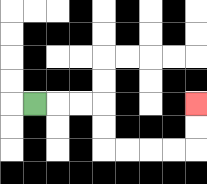{'start': '[1, 4]', 'end': '[8, 4]', 'path_directions': 'R,R,R,D,D,R,R,R,R,U,U', 'path_coordinates': '[[1, 4], [2, 4], [3, 4], [4, 4], [4, 5], [4, 6], [5, 6], [6, 6], [7, 6], [8, 6], [8, 5], [8, 4]]'}